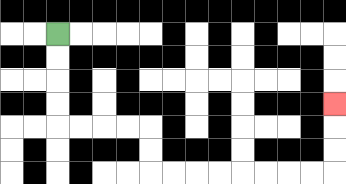{'start': '[2, 1]', 'end': '[14, 4]', 'path_directions': 'D,D,D,D,R,R,R,R,D,D,R,R,R,R,R,R,R,R,U,U,U', 'path_coordinates': '[[2, 1], [2, 2], [2, 3], [2, 4], [2, 5], [3, 5], [4, 5], [5, 5], [6, 5], [6, 6], [6, 7], [7, 7], [8, 7], [9, 7], [10, 7], [11, 7], [12, 7], [13, 7], [14, 7], [14, 6], [14, 5], [14, 4]]'}